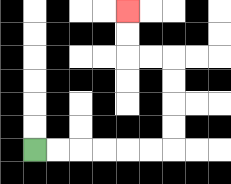{'start': '[1, 6]', 'end': '[5, 0]', 'path_directions': 'R,R,R,R,R,R,U,U,U,U,L,L,U,U', 'path_coordinates': '[[1, 6], [2, 6], [3, 6], [4, 6], [5, 6], [6, 6], [7, 6], [7, 5], [7, 4], [7, 3], [7, 2], [6, 2], [5, 2], [5, 1], [5, 0]]'}